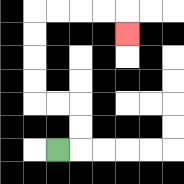{'start': '[2, 6]', 'end': '[5, 1]', 'path_directions': 'R,U,U,L,L,U,U,U,U,R,R,R,R,D', 'path_coordinates': '[[2, 6], [3, 6], [3, 5], [3, 4], [2, 4], [1, 4], [1, 3], [1, 2], [1, 1], [1, 0], [2, 0], [3, 0], [4, 0], [5, 0], [5, 1]]'}